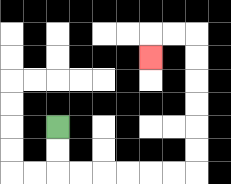{'start': '[2, 5]', 'end': '[6, 2]', 'path_directions': 'D,D,R,R,R,R,R,R,U,U,U,U,U,U,L,L,D', 'path_coordinates': '[[2, 5], [2, 6], [2, 7], [3, 7], [4, 7], [5, 7], [6, 7], [7, 7], [8, 7], [8, 6], [8, 5], [8, 4], [8, 3], [8, 2], [8, 1], [7, 1], [6, 1], [6, 2]]'}